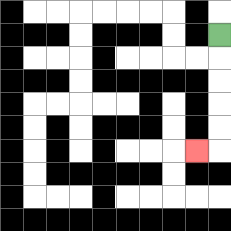{'start': '[9, 1]', 'end': '[8, 6]', 'path_directions': 'D,D,D,D,D,L', 'path_coordinates': '[[9, 1], [9, 2], [9, 3], [9, 4], [9, 5], [9, 6], [8, 6]]'}